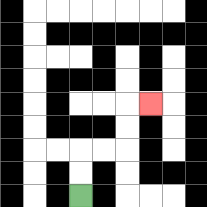{'start': '[3, 8]', 'end': '[6, 4]', 'path_directions': 'U,U,R,R,U,U,R', 'path_coordinates': '[[3, 8], [3, 7], [3, 6], [4, 6], [5, 6], [5, 5], [5, 4], [6, 4]]'}